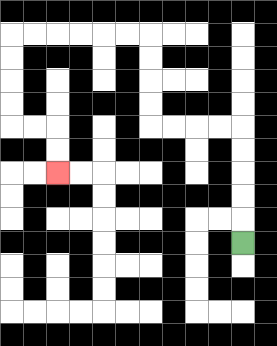{'start': '[10, 10]', 'end': '[2, 7]', 'path_directions': 'U,U,U,U,U,L,L,L,L,U,U,U,U,L,L,L,L,L,L,D,D,D,D,R,R,D,D', 'path_coordinates': '[[10, 10], [10, 9], [10, 8], [10, 7], [10, 6], [10, 5], [9, 5], [8, 5], [7, 5], [6, 5], [6, 4], [6, 3], [6, 2], [6, 1], [5, 1], [4, 1], [3, 1], [2, 1], [1, 1], [0, 1], [0, 2], [0, 3], [0, 4], [0, 5], [1, 5], [2, 5], [2, 6], [2, 7]]'}